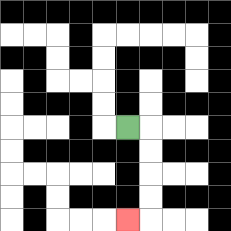{'start': '[5, 5]', 'end': '[5, 9]', 'path_directions': 'R,D,D,D,D,L', 'path_coordinates': '[[5, 5], [6, 5], [6, 6], [6, 7], [6, 8], [6, 9], [5, 9]]'}